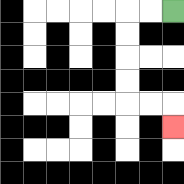{'start': '[7, 0]', 'end': '[7, 5]', 'path_directions': 'L,L,D,D,D,D,R,R,D', 'path_coordinates': '[[7, 0], [6, 0], [5, 0], [5, 1], [5, 2], [5, 3], [5, 4], [6, 4], [7, 4], [7, 5]]'}